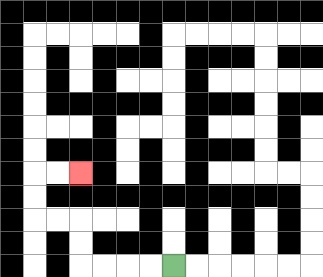{'start': '[7, 11]', 'end': '[3, 7]', 'path_directions': 'L,L,L,L,U,U,L,L,U,U,R,R', 'path_coordinates': '[[7, 11], [6, 11], [5, 11], [4, 11], [3, 11], [3, 10], [3, 9], [2, 9], [1, 9], [1, 8], [1, 7], [2, 7], [3, 7]]'}